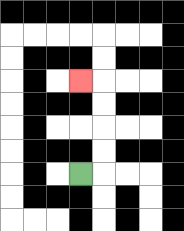{'start': '[3, 7]', 'end': '[3, 3]', 'path_directions': 'R,U,U,U,U,L', 'path_coordinates': '[[3, 7], [4, 7], [4, 6], [4, 5], [4, 4], [4, 3], [3, 3]]'}